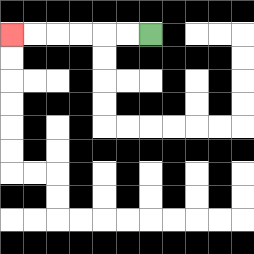{'start': '[6, 1]', 'end': '[0, 1]', 'path_directions': 'L,L,L,L,L,L', 'path_coordinates': '[[6, 1], [5, 1], [4, 1], [3, 1], [2, 1], [1, 1], [0, 1]]'}